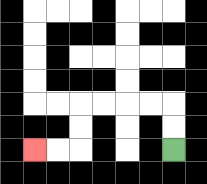{'start': '[7, 6]', 'end': '[1, 6]', 'path_directions': 'U,U,L,L,L,L,D,D,L,L', 'path_coordinates': '[[7, 6], [7, 5], [7, 4], [6, 4], [5, 4], [4, 4], [3, 4], [3, 5], [3, 6], [2, 6], [1, 6]]'}